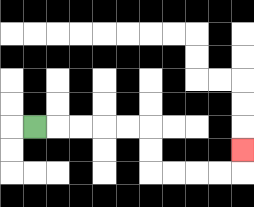{'start': '[1, 5]', 'end': '[10, 6]', 'path_directions': 'R,R,R,R,R,D,D,R,R,R,R,U', 'path_coordinates': '[[1, 5], [2, 5], [3, 5], [4, 5], [5, 5], [6, 5], [6, 6], [6, 7], [7, 7], [8, 7], [9, 7], [10, 7], [10, 6]]'}